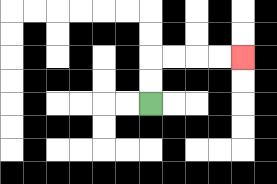{'start': '[6, 4]', 'end': '[10, 2]', 'path_directions': 'U,U,R,R,R,R', 'path_coordinates': '[[6, 4], [6, 3], [6, 2], [7, 2], [8, 2], [9, 2], [10, 2]]'}